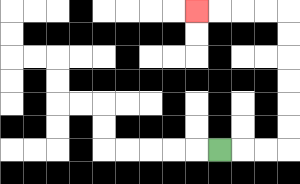{'start': '[9, 6]', 'end': '[8, 0]', 'path_directions': 'R,R,R,U,U,U,U,U,U,L,L,L,L', 'path_coordinates': '[[9, 6], [10, 6], [11, 6], [12, 6], [12, 5], [12, 4], [12, 3], [12, 2], [12, 1], [12, 0], [11, 0], [10, 0], [9, 0], [8, 0]]'}